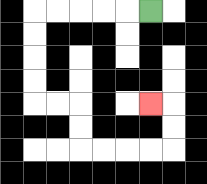{'start': '[6, 0]', 'end': '[6, 4]', 'path_directions': 'L,L,L,L,L,D,D,D,D,R,R,D,D,R,R,R,R,U,U,L', 'path_coordinates': '[[6, 0], [5, 0], [4, 0], [3, 0], [2, 0], [1, 0], [1, 1], [1, 2], [1, 3], [1, 4], [2, 4], [3, 4], [3, 5], [3, 6], [4, 6], [5, 6], [6, 6], [7, 6], [7, 5], [7, 4], [6, 4]]'}